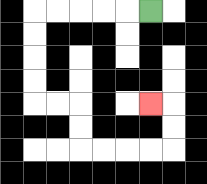{'start': '[6, 0]', 'end': '[6, 4]', 'path_directions': 'L,L,L,L,L,D,D,D,D,R,R,D,D,R,R,R,R,U,U,L', 'path_coordinates': '[[6, 0], [5, 0], [4, 0], [3, 0], [2, 0], [1, 0], [1, 1], [1, 2], [1, 3], [1, 4], [2, 4], [3, 4], [3, 5], [3, 6], [4, 6], [5, 6], [6, 6], [7, 6], [7, 5], [7, 4], [6, 4]]'}